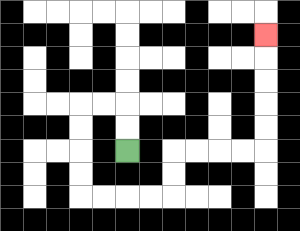{'start': '[5, 6]', 'end': '[11, 1]', 'path_directions': 'U,U,L,L,D,D,D,D,R,R,R,R,U,U,R,R,R,R,U,U,U,U,U', 'path_coordinates': '[[5, 6], [5, 5], [5, 4], [4, 4], [3, 4], [3, 5], [3, 6], [3, 7], [3, 8], [4, 8], [5, 8], [6, 8], [7, 8], [7, 7], [7, 6], [8, 6], [9, 6], [10, 6], [11, 6], [11, 5], [11, 4], [11, 3], [11, 2], [11, 1]]'}